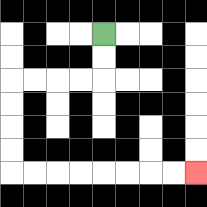{'start': '[4, 1]', 'end': '[8, 7]', 'path_directions': 'D,D,L,L,L,L,D,D,D,D,R,R,R,R,R,R,R,R', 'path_coordinates': '[[4, 1], [4, 2], [4, 3], [3, 3], [2, 3], [1, 3], [0, 3], [0, 4], [0, 5], [0, 6], [0, 7], [1, 7], [2, 7], [3, 7], [4, 7], [5, 7], [6, 7], [7, 7], [8, 7]]'}